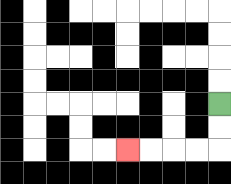{'start': '[9, 4]', 'end': '[5, 6]', 'path_directions': 'D,D,L,L,L,L', 'path_coordinates': '[[9, 4], [9, 5], [9, 6], [8, 6], [7, 6], [6, 6], [5, 6]]'}